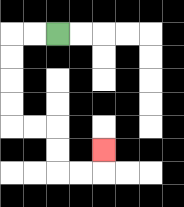{'start': '[2, 1]', 'end': '[4, 6]', 'path_directions': 'L,L,D,D,D,D,R,R,D,D,R,R,U', 'path_coordinates': '[[2, 1], [1, 1], [0, 1], [0, 2], [0, 3], [0, 4], [0, 5], [1, 5], [2, 5], [2, 6], [2, 7], [3, 7], [4, 7], [4, 6]]'}